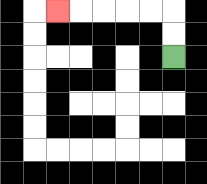{'start': '[7, 2]', 'end': '[2, 0]', 'path_directions': 'U,U,L,L,L,L,L', 'path_coordinates': '[[7, 2], [7, 1], [7, 0], [6, 0], [5, 0], [4, 0], [3, 0], [2, 0]]'}